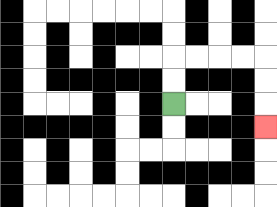{'start': '[7, 4]', 'end': '[11, 5]', 'path_directions': 'U,U,R,R,R,R,D,D,D', 'path_coordinates': '[[7, 4], [7, 3], [7, 2], [8, 2], [9, 2], [10, 2], [11, 2], [11, 3], [11, 4], [11, 5]]'}